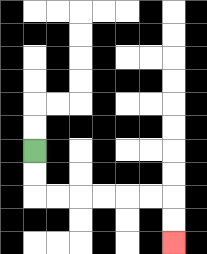{'start': '[1, 6]', 'end': '[7, 10]', 'path_directions': 'D,D,R,R,R,R,R,R,D,D', 'path_coordinates': '[[1, 6], [1, 7], [1, 8], [2, 8], [3, 8], [4, 8], [5, 8], [6, 8], [7, 8], [7, 9], [7, 10]]'}